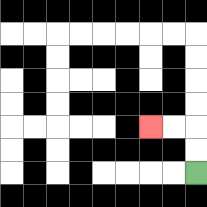{'start': '[8, 7]', 'end': '[6, 5]', 'path_directions': 'U,U,L,L', 'path_coordinates': '[[8, 7], [8, 6], [8, 5], [7, 5], [6, 5]]'}